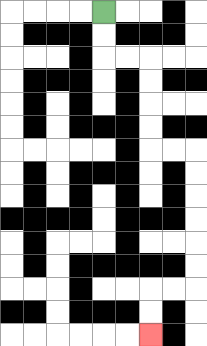{'start': '[4, 0]', 'end': '[6, 14]', 'path_directions': 'D,D,R,R,D,D,D,D,R,R,D,D,D,D,D,D,L,L,D,D', 'path_coordinates': '[[4, 0], [4, 1], [4, 2], [5, 2], [6, 2], [6, 3], [6, 4], [6, 5], [6, 6], [7, 6], [8, 6], [8, 7], [8, 8], [8, 9], [8, 10], [8, 11], [8, 12], [7, 12], [6, 12], [6, 13], [6, 14]]'}